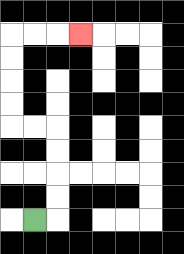{'start': '[1, 9]', 'end': '[3, 1]', 'path_directions': 'R,U,U,U,U,L,L,U,U,U,U,R,R,R', 'path_coordinates': '[[1, 9], [2, 9], [2, 8], [2, 7], [2, 6], [2, 5], [1, 5], [0, 5], [0, 4], [0, 3], [0, 2], [0, 1], [1, 1], [2, 1], [3, 1]]'}